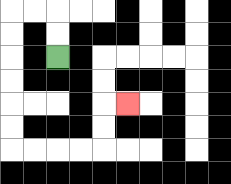{'start': '[2, 2]', 'end': '[5, 4]', 'path_directions': 'U,U,L,L,D,D,D,D,D,D,R,R,R,R,U,U,R', 'path_coordinates': '[[2, 2], [2, 1], [2, 0], [1, 0], [0, 0], [0, 1], [0, 2], [0, 3], [0, 4], [0, 5], [0, 6], [1, 6], [2, 6], [3, 6], [4, 6], [4, 5], [4, 4], [5, 4]]'}